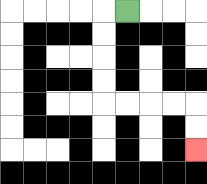{'start': '[5, 0]', 'end': '[8, 6]', 'path_directions': 'L,D,D,D,D,R,R,R,R,D,D', 'path_coordinates': '[[5, 0], [4, 0], [4, 1], [4, 2], [4, 3], [4, 4], [5, 4], [6, 4], [7, 4], [8, 4], [8, 5], [8, 6]]'}